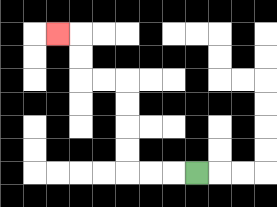{'start': '[8, 7]', 'end': '[2, 1]', 'path_directions': 'L,L,L,U,U,U,U,L,L,U,U,L', 'path_coordinates': '[[8, 7], [7, 7], [6, 7], [5, 7], [5, 6], [5, 5], [5, 4], [5, 3], [4, 3], [3, 3], [3, 2], [3, 1], [2, 1]]'}